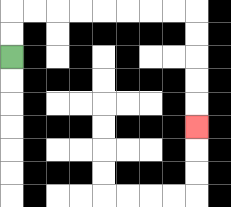{'start': '[0, 2]', 'end': '[8, 5]', 'path_directions': 'U,U,R,R,R,R,R,R,R,R,D,D,D,D,D', 'path_coordinates': '[[0, 2], [0, 1], [0, 0], [1, 0], [2, 0], [3, 0], [4, 0], [5, 0], [6, 0], [7, 0], [8, 0], [8, 1], [8, 2], [8, 3], [8, 4], [8, 5]]'}